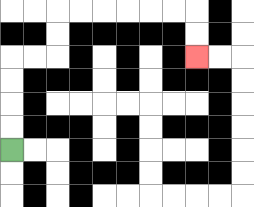{'start': '[0, 6]', 'end': '[8, 2]', 'path_directions': 'U,U,U,U,R,R,U,U,R,R,R,R,R,R,D,D', 'path_coordinates': '[[0, 6], [0, 5], [0, 4], [0, 3], [0, 2], [1, 2], [2, 2], [2, 1], [2, 0], [3, 0], [4, 0], [5, 0], [6, 0], [7, 0], [8, 0], [8, 1], [8, 2]]'}